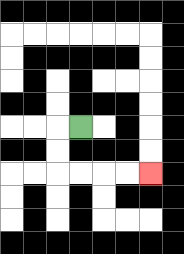{'start': '[3, 5]', 'end': '[6, 7]', 'path_directions': 'L,D,D,R,R,R,R', 'path_coordinates': '[[3, 5], [2, 5], [2, 6], [2, 7], [3, 7], [4, 7], [5, 7], [6, 7]]'}